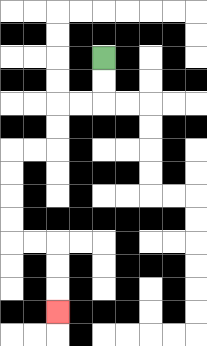{'start': '[4, 2]', 'end': '[2, 13]', 'path_directions': 'D,D,L,L,D,D,L,L,D,D,D,D,R,R,D,D,D', 'path_coordinates': '[[4, 2], [4, 3], [4, 4], [3, 4], [2, 4], [2, 5], [2, 6], [1, 6], [0, 6], [0, 7], [0, 8], [0, 9], [0, 10], [1, 10], [2, 10], [2, 11], [2, 12], [2, 13]]'}